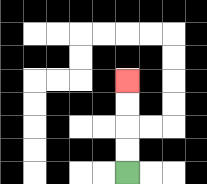{'start': '[5, 7]', 'end': '[5, 3]', 'path_directions': 'U,U,U,U', 'path_coordinates': '[[5, 7], [5, 6], [5, 5], [5, 4], [5, 3]]'}